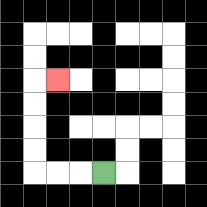{'start': '[4, 7]', 'end': '[2, 3]', 'path_directions': 'L,L,L,U,U,U,U,R', 'path_coordinates': '[[4, 7], [3, 7], [2, 7], [1, 7], [1, 6], [1, 5], [1, 4], [1, 3], [2, 3]]'}